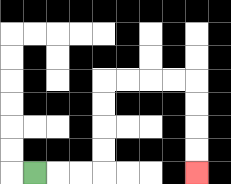{'start': '[1, 7]', 'end': '[8, 7]', 'path_directions': 'R,R,R,U,U,U,U,R,R,R,R,D,D,D,D', 'path_coordinates': '[[1, 7], [2, 7], [3, 7], [4, 7], [4, 6], [4, 5], [4, 4], [4, 3], [5, 3], [6, 3], [7, 3], [8, 3], [8, 4], [8, 5], [8, 6], [8, 7]]'}